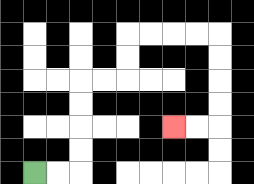{'start': '[1, 7]', 'end': '[7, 5]', 'path_directions': 'R,R,U,U,U,U,R,R,U,U,R,R,R,R,D,D,D,D,L,L', 'path_coordinates': '[[1, 7], [2, 7], [3, 7], [3, 6], [3, 5], [3, 4], [3, 3], [4, 3], [5, 3], [5, 2], [5, 1], [6, 1], [7, 1], [8, 1], [9, 1], [9, 2], [9, 3], [9, 4], [9, 5], [8, 5], [7, 5]]'}